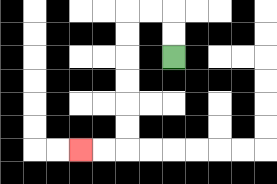{'start': '[7, 2]', 'end': '[3, 6]', 'path_directions': 'U,U,L,L,D,D,D,D,D,D,L,L', 'path_coordinates': '[[7, 2], [7, 1], [7, 0], [6, 0], [5, 0], [5, 1], [5, 2], [5, 3], [5, 4], [5, 5], [5, 6], [4, 6], [3, 6]]'}